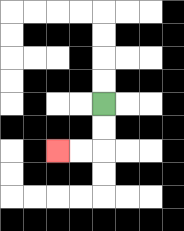{'start': '[4, 4]', 'end': '[2, 6]', 'path_directions': 'D,D,L,L', 'path_coordinates': '[[4, 4], [4, 5], [4, 6], [3, 6], [2, 6]]'}